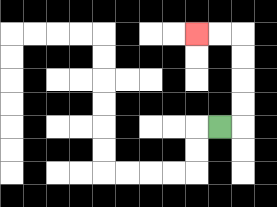{'start': '[9, 5]', 'end': '[8, 1]', 'path_directions': 'R,U,U,U,U,L,L', 'path_coordinates': '[[9, 5], [10, 5], [10, 4], [10, 3], [10, 2], [10, 1], [9, 1], [8, 1]]'}